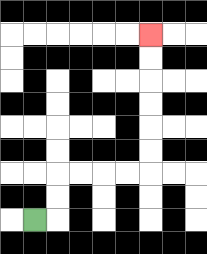{'start': '[1, 9]', 'end': '[6, 1]', 'path_directions': 'R,U,U,R,R,R,R,U,U,U,U,U,U', 'path_coordinates': '[[1, 9], [2, 9], [2, 8], [2, 7], [3, 7], [4, 7], [5, 7], [6, 7], [6, 6], [6, 5], [6, 4], [6, 3], [6, 2], [6, 1]]'}